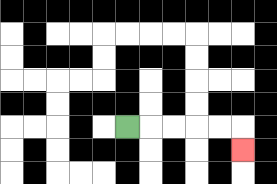{'start': '[5, 5]', 'end': '[10, 6]', 'path_directions': 'R,R,R,R,R,D', 'path_coordinates': '[[5, 5], [6, 5], [7, 5], [8, 5], [9, 5], [10, 5], [10, 6]]'}